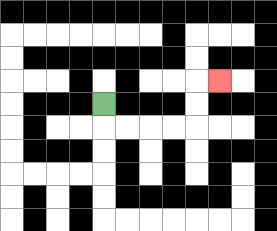{'start': '[4, 4]', 'end': '[9, 3]', 'path_directions': 'D,R,R,R,R,U,U,R', 'path_coordinates': '[[4, 4], [4, 5], [5, 5], [6, 5], [7, 5], [8, 5], [8, 4], [8, 3], [9, 3]]'}